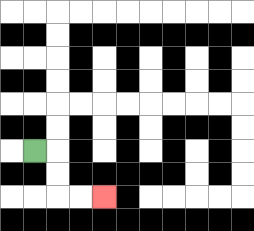{'start': '[1, 6]', 'end': '[4, 8]', 'path_directions': 'R,D,D,R,R', 'path_coordinates': '[[1, 6], [2, 6], [2, 7], [2, 8], [3, 8], [4, 8]]'}